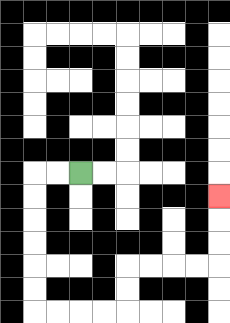{'start': '[3, 7]', 'end': '[9, 8]', 'path_directions': 'L,L,D,D,D,D,D,D,R,R,R,R,U,U,R,R,R,R,U,U,U', 'path_coordinates': '[[3, 7], [2, 7], [1, 7], [1, 8], [1, 9], [1, 10], [1, 11], [1, 12], [1, 13], [2, 13], [3, 13], [4, 13], [5, 13], [5, 12], [5, 11], [6, 11], [7, 11], [8, 11], [9, 11], [9, 10], [9, 9], [9, 8]]'}